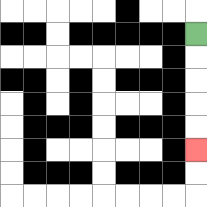{'start': '[8, 1]', 'end': '[8, 6]', 'path_directions': 'D,D,D,D,D', 'path_coordinates': '[[8, 1], [8, 2], [8, 3], [8, 4], [8, 5], [8, 6]]'}